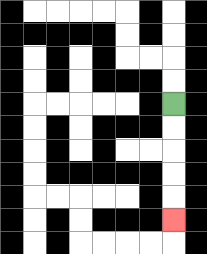{'start': '[7, 4]', 'end': '[7, 9]', 'path_directions': 'D,D,D,D,D', 'path_coordinates': '[[7, 4], [7, 5], [7, 6], [7, 7], [7, 8], [7, 9]]'}